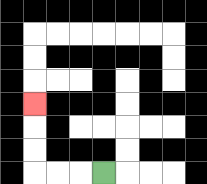{'start': '[4, 7]', 'end': '[1, 4]', 'path_directions': 'L,L,L,U,U,U', 'path_coordinates': '[[4, 7], [3, 7], [2, 7], [1, 7], [1, 6], [1, 5], [1, 4]]'}